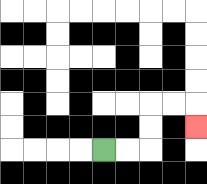{'start': '[4, 6]', 'end': '[8, 5]', 'path_directions': 'R,R,U,U,R,R,D', 'path_coordinates': '[[4, 6], [5, 6], [6, 6], [6, 5], [6, 4], [7, 4], [8, 4], [8, 5]]'}